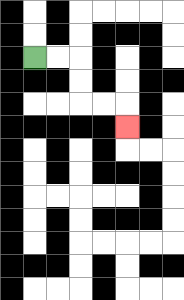{'start': '[1, 2]', 'end': '[5, 5]', 'path_directions': 'R,R,D,D,R,R,D', 'path_coordinates': '[[1, 2], [2, 2], [3, 2], [3, 3], [3, 4], [4, 4], [5, 4], [5, 5]]'}